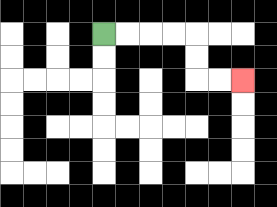{'start': '[4, 1]', 'end': '[10, 3]', 'path_directions': 'R,R,R,R,D,D,R,R', 'path_coordinates': '[[4, 1], [5, 1], [6, 1], [7, 1], [8, 1], [8, 2], [8, 3], [9, 3], [10, 3]]'}